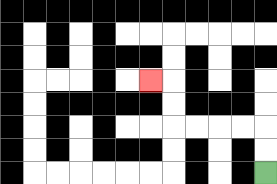{'start': '[11, 7]', 'end': '[6, 3]', 'path_directions': 'U,U,L,L,L,L,U,U,L', 'path_coordinates': '[[11, 7], [11, 6], [11, 5], [10, 5], [9, 5], [8, 5], [7, 5], [7, 4], [7, 3], [6, 3]]'}